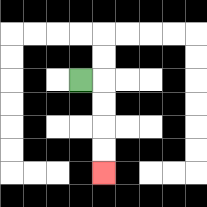{'start': '[3, 3]', 'end': '[4, 7]', 'path_directions': 'R,D,D,D,D', 'path_coordinates': '[[3, 3], [4, 3], [4, 4], [4, 5], [4, 6], [4, 7]]'}